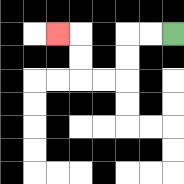{'start': '[7, 1]', 'end': '[2, 1]', 'path_directions': 'L,L,D,D,L,L,U,U,L', 'path_coordinates': '[[7, 1], [6, 1], [5, 1], [5, 2], [5, 3], [4, 3], [3, 3], [3, 2], [3, 1], [2, 1]]'}